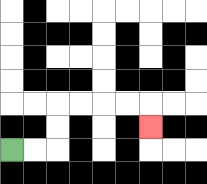{'start': '[0, 6]', 'end': '[6, 5]', 'path_directions': 'R,R,U,U,R,R,R,R,D', 'path_coordinates': '[[0, 6], [1, 6], [2, 6], [2, 5], [2, 4], [3, 4], [4, 4], [5, 4], [6, 4], [6, 5]]'}